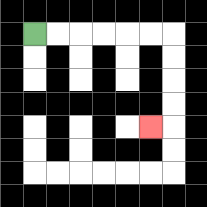{'start': '[1, 1]', 'end': '[6, 5]', 'path_directions': 'R,R,R,R,R,R,D,D,D,D,L', 'path_coordinates': '[[1, 1], [2, 1], [3, 1], [4, 1], [5, 1], [6, 1], [7, 1], [7, 2], [7, 3], [7, 4], [7, 5], [6, 5]]'}